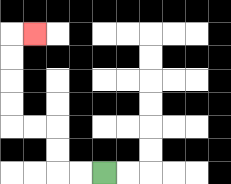{'start': '[4, 7]', 'end': '[1, 1]', 'path_directions': 'L,L,U,U,L,L,U,U,U,U,R', 'path_coordinates': '[[4, 7], [3, 7], [2, 7], [2, 6], [2, 5], [1, 5], [0, 5], [0, 4], [0, 3], [0, 2], [0, 1], [1, 1]]'}